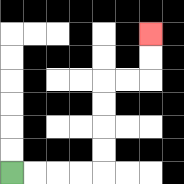{'start': '[0, 7]', 'end': '[6, 1]', 'path_directions': 'R,R,R,R,U,U,U,U,R,R,U,U', 'path_coordinates': '[[0, 7], [1, 7], [2, 7], [3, 7], [4, 7], [4, 6], [4, 5], [4, 4], [4, 3], [5, 3], [6, 3], [6, 2], [6, 1]]'}